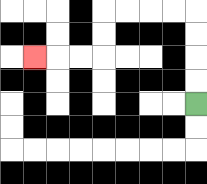{'start': '[8, 4]', 'end': '[1, 2]', 'path_directions': 'U,U,U,U,L,L,L,L,D,D,L,L,L', 'path_coordinates': '[[8, 4], [8, 3], [8, 2], [8, 1], [8, 0], [7, 0], [6, 0], [5, 0], [4, 0], [4, 1], [4, 2], [3, 2], [2, 2], [1, 2]]'}